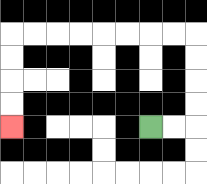{'start': '[6, 5]', 'end': '[0, 5]', 'path_directions': 'R,R,U,U,U,U,L,L,L,L,L,L,L,L,D,D,D,D', 'path_coordinates': '[[6, 5], [7, 5], [8, 5], [8, 4], [8, 3], [8, 2], [8, 1], [7, 1], [6, 1], [5, 1], [4, 1], [3, 1], [2, 1], [1, 1], [0, 1], [0, 2], [0, 3], [0, 4], [0, 5]]'}